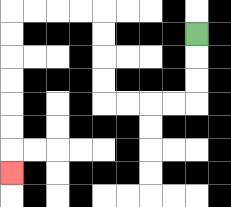{'start': '[8, 1]', 'end': '[0, 7]', 'path_directions': 'D,D,D,L,L,L,L,U,U,U,U,L,L,L,L,D,D,D,D,D,D,D', 'path_coordinates': '[[8, 1], [8, 2], [8, 3], [8, 4], [7, 4], [6, 4], [5, 4], [4, 4], [4, 3], [4, 2], [4, 1], [4, 0], [3, 0], [2, 0], [1, 0], [0, 0], [0, 1], [0, 2], [0, 3], [0, 4], [0, 5], [0, 6], [0, 7]]'}